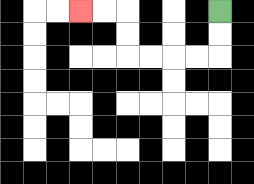{'start': '[9, 0]', 'end': '[3, 0]', 'path_directions': 'D,D,L,L,L,L,U,U,L,L', 'path_coordinates': '[[9, 0], [9, 1], [9, 2], [8, 2], [7, 2], [6, 2], [5, 2], [5, 1], [5, 0], [4, 0], [3, 0]]'}